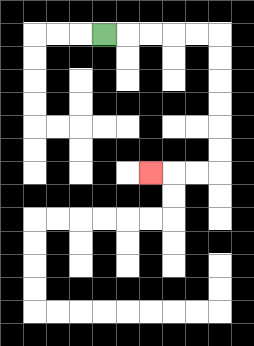{'start': '[4, 1]', 'end': '[6, 7]', 'path_directions': 'R,R,R,R,R,D,D,D,D,D,D,L,L,L', 'path_coordinates': '[[4, 1], [5, 1], [6, 1], [7, 1], [8, 1], [9, 1], [9, 2], [9, 3], [9, 4], [9, 5], [9, 6], [9, 7], [8, 7], [7, 7], [6, 7]]'}